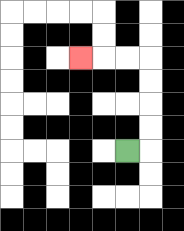{'start': '[5, 6]', 'end': '[3, 2]', 'path_directions': 'R,U,U,U,U,L,L,L', 'path_coordinates': '[[5, 6], [6, 6], [6, 5], [6, 4], [6, 3], [6, 2], [5, 2], [4, 2], [3, 2]]'}